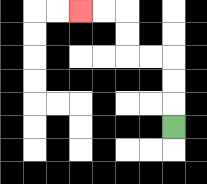{'start': '[7, 5]', 'end': '[3, 0]', 'path_directions': 'U,U,U,L,L,U,U,L,L', 'path_coordinates': '[[7, 5], [7, 4], [7, 3], [7, 2], [6, 2], [5, 2], [5, 1], [5, 0], [4, 0], [3, 0]]'}